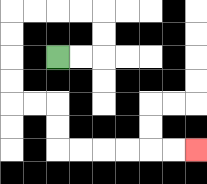{'start': '[2, 2]', 'end': '[8, 6]', 'path_directions': 'R,R,U,U,L,L,L,L,D,D,D,D,R,R,D,D,R,R,R,R,R,R', 'path_coordinates': '[[2, 2], [3, 2], [4, 2], [4, 1], [4, 0], [3, 0], [2, 0], [1, 0], [0, 0], [0, 1], [0, 2], [0, 3], [0, 4], [1, 4], [2, 4], [2, 5], [2, 6], [3, 6], [4, 6], [5, 6], [6, 6], [7, 6], [8, 6]]'}